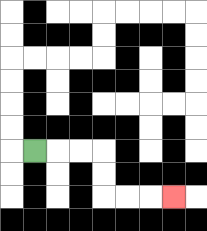{'start': '[1, 6]', 'end': '[7, 8]', 'path_directions': 'R,R,R,D,D,R,R,R', 'path_coordinates': '[[1, 6], [2, 6], [3, 6], [4, 6], [4, 7], [4, 8], [5, 8], [6, 8], [7, 8]]'}